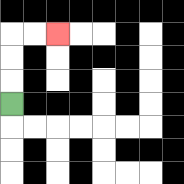{'start': '[0, 4]', 'end': '[2, 1]', 'path_directions': 'U,U,U,R,R', 'path_coordinates': '[[0, 4], [0, 3], [0, 2], [0, 1], [1, 1], [2, 1]]'}